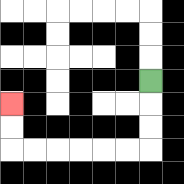{'start': '[6, 3]', 'end': '[0, 4]', 'path_directions': 'D,D,D,L,L,L,L,L,L,U,U', 'path_coordinates': '[[6, 3], [6, 4], [6, 5], [6, 6], [5, 6], [4, 6], [3, 6], [2, 6], [1, 6], [0, 6], [0, 5], [0, 4]]'}